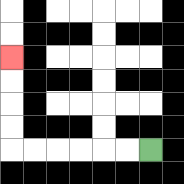{'start': '[6, 6]', 'end': '[0, 2]', 'path_directions': 'L,L,L,L,L,L,U,U,U,U', 'path_coordinates': '[[6, 6], [5, 6], [4, 6], [3, 6], [2, 6], [1, 6], [0, 6], [0, 5], [0, 4], [0, 3], [0, 2]]'}